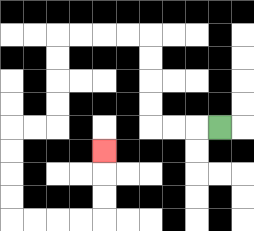{'start': '[9, 5]', 'end': '[4, 6]', 'path_directions': 'L,L,L,U,U,U,U,L,L,L,L,D,D,D,D,L,L,D,D,D,D,R,R,R,R,U,U,U', 'path_coordinates': '[[9, 5], [8, 5], [7, 5], [6, 5], [6, 4], [6, 3], [6, 2], [6, 1], [5, 1], [4, 1], [3, 1], [2, 1], [2, 2], [2, 3], [2, 4], [2, 5], [1, 5], [0, 5], [0, 6], [0, 7], [0, 8], [0, 9], [1, 9], [2, 9], [3, 9], [4, 9], [4, 8], [4, 7], [4, 6]]'}